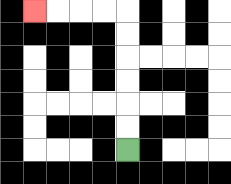{'start': '[5, 6]', 'end': '[1, 0]', 'path_directions': 'U,U,U,U,U,U,L,L,L,L', 'path_coordinates': '[[5, 6], [5, 5], [5, 4], [5, 3], [5, 2], [5, 1], [5, 0], [4, 0], [3, 0], [2, 0], [1, 0]]'}